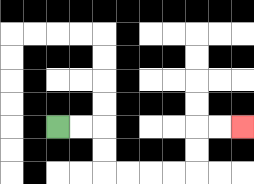{'start': '[2, 5]', 'end': '[10, 5]', 'path_directions': 'R,R,D,D,R,R,R,R,U,U,R,R', 'path_coordinates': '[[2, 5], [3, 5], [4, 5], [4, 6], [4, 7], [5, 7], [6, 7], [7, 7], [8, 7], [8, 6], [8, 5], [9, 5], [10, 5]]'}